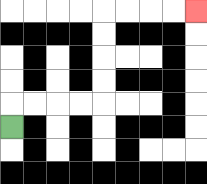{'start': '[0, 5]', 'end': '[8, 0]', 'path_directions': 'U,R,R,R,R,U,U,U,U,R,R,R,R', 'path_coordinates': '[[0, 5], [0, 4], [1, 4], [2, 4], [3, 4], [4, 4], [4, 3], [4, 2], [4, 1], [4, 0], [5, 0], [6, 0], [7, 0], [8, 0]]'}